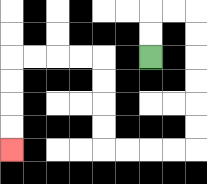{'start': '[6, 2]', 'end': '[0, 6]', 'path_directions': 'U,U,R,R,D,D,D,D,D,D,L,L,L,L,U,U,U,U,L,L,L,L,D,D,D,D', 'path_coordinates': '[[6, 2], [6, 1], [6, 0], [7, 0], [8, 0], [8, 1], [8, 2], [8, 3], [8, 4], [8, 5], [8, 6], [7, 6], [6, 6], [5, 6], [4, 6], [4, 5], [4, 4], [4, 3], [4, 2], [3, 2], [2, 2], [1, 2], [0, 2], [0, 3], [0, 4], [0, 5], [0, 6]]'}